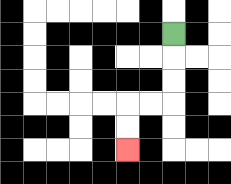{'start': '[7, 1]', 'end': '[5, 6]', 'path_directions': 'D,D,D,L,L,D,D', 'path_coordinates': '[[7, 1], [7, 2], [7, 3], [7, 4], [6, 4], [5, 4], [5, 5], [5, 6]]'}